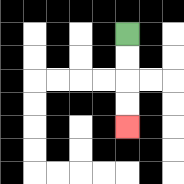{'start': '[5, 1]', 'end': '[5, 5]', 'path_directions': 'D,D,D,D', 'path_coordinates': '[[5, 1], [5, 2], [5, 3], [5, 4], [5, 5]]'}